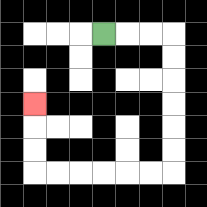{'start': '[4, 1]', 'end': '[1, 4]', 'path_directions': 'R,R,R,D,D,D,D,D,D,L,L,L,L,L,L,U,U,U', 'path_coordinates': '[[4, 1], [5, 1], [6, 1], [7, 1], [7, 2], [7, 3], [7, 4], [7, 5], [7, 6], [7, 7], [6, 7], [5, 7], [4, 7], [3, 7], [2, 7], [1, 7], [1, 6], [1, 5], [1, 4]]'}